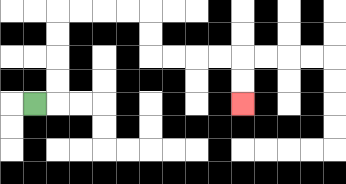{'start': '[1, 4]', 'end': '[10, 4]', 'path_directions': 'R,U,U,U,U,R,R,R,R,D,D,R,R,R,R,D,D', 'path_coordinates': '[[1, 4], [2, 4], [2, 3], [2, 2], [2, 1], [2, 0], [3, 0], [4, 0], [5, 0], [6, 0], [6, 1], [6, 2], [7, 2], [8, 2], [9, 2], [10, 2], [10, 3], [10, 4]]'}